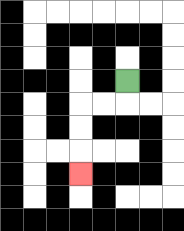{'start': '[5, 3]', 'end': '[3, 7]', 'path_directions': 'D,L,L,D,D,D', 'path_coordinates': '[[5, 3], [5, 4], [4, 4], [3, 4], [3, 5], [3, 6], [3, 7]]'}